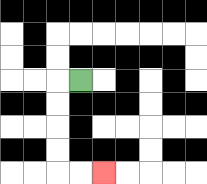{'start': '[3, 3]', 'end': '[4, 7]', 'path_directions': 'L,D,D,D,D,R,R', 'path_coordinates': '[[3, 3], [2, 3], [2, 4], [2, 5], [2, 6], [2, 7], [3, 7], [4, 7]]'}